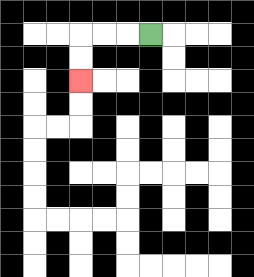{'start': '[6, 1]', 'end': '[3, 3]', 'path_directions': 'L,L,L,D,D', 'path_coordinates': '[[6, 1], [5, 1], [4, 1], [3, 1], [3, 2], [3, 3]]'}